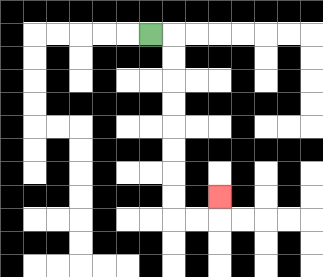{'start': '[6, 1]', 'end': '[9, 8]', 'path_directions': 'R,D,D,D,D,D,D,D,D,R,R,U', 'path_coordinates': '[[6, 1], [7, 1], [7, 2], [7, 3], [7, 4], [7, 5], [7, 6], [7, 7], [7, 8], [7, 9], [8, 9], [9, 9], [9, 8]]'}